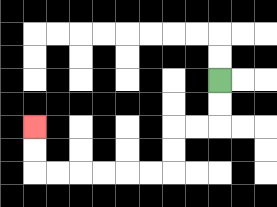{'start': '[9, 3]', 'end': '[1, 5]', 'path_directions': 'D,D,L,L,D,D,L,L,L,L,L,L,U,U', 'path_coordinates': '[[9, 3], [9, 4], [9, 5], [8, 5], [7, 5], [7, 6], [7, 7], [6, 7], [5, 7], [4, 7], [3, 7], [2, 7], [1, 7], [1, 6], [1, 5]]'}